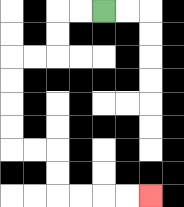{'start': '[4, 0]', 'end': '[6, 8]', 'path_directions': 'L,L,D,D,L,L,D,D,D,D,R,R,D,D,R,R,R,R', 'path_coordinates': '[[4, 0], [3, 0], [2, 0], [2, 1], [2, 2], [1, 2], [0, 2], [0, 3], [0, 4], [0, 5], [0, 6], [1, 6], [2, 6], [2, 7], [2, 8], [3, 8], [4, 8], [5, 8], [6, 8]]'}